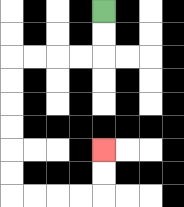{'start': '[4, 0]', 'end': '[4, 6]', 'path_directions': 'D,D,L,L,L,L,D,D,D,D,D,D,R,R,R,R,U,U', 'path_coordinates': '[[4, 0], [4, 1], [4, 2], [3, 2], [2, 2], [1, 2], [0, 2], [0, 3], [0, 4], [0, 5], [0, 6], [0, 7], [0, 8], [1, 8], [2, 8], [3, 8], [4, 8], [4, 7], [4, 6]]'}